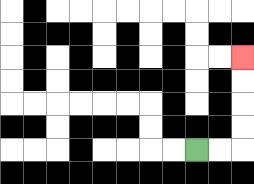{'start': '[8, 6]', 'end': '[10, 2]', 'path_directions': 'R,R,U,U,U,U', 'path_coordinates': '[[8, 6], [9, 6], [10, 6], [10, 5], [10, 4], [10, 3], [10, 2]]'}